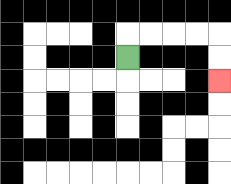{'start': '[5, 2]', 'end': '[9, 3]', 'path_directions': 'U,R,R,R,R,D,D', 'path_coordinates': '[[5, 2], [5, 1], [6, 1], [7, 1], [8, 1], [9, 1], [9, 2], [9, 3]]'}